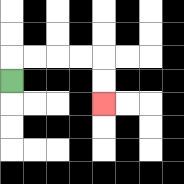{'start': '[0, 3]', 'end': '[4, 4]', 'path_directions': 'U,R,R,R,R,D,D', 'path_coordinates': '[[0, 3], [0, 2], [1, 2], [2, 2], [3, 2], [4, 2], [4, 3], [4, 4]]'}